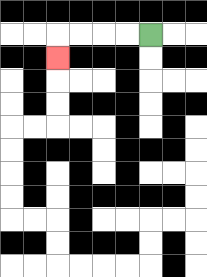{'start': '[6, 1]', 'end': '[2, 2]', 'path_directions': 'L,L,L,L,D', 'path_coordinates': '[[6, 1], [5, 1], [4, 1], [3, 1], [2, 1], [2, 2]]'}